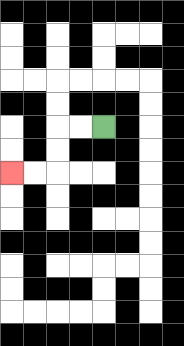{'start': '[4, 5]', 'end': '[0, 7]', 'path_directions': 'L,L,D,D,L,L', 'path_coordinates': '[[4, 5], [3, 5], [2, 5], [2, 6], [2, 7], [1, 7], [0, 7]]'}